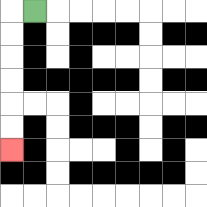{'start': '[1, 0]', 'end': '[0, 6]', 'path_directions': 'L,D,D,D,D,D,D', 'path_coordinates': '[[1, 0], [0, 0], [0, 1], [0, 2], [0, 3], [0, 4], [0, 5], [0, 6]]'}